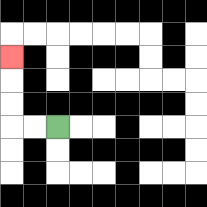{'start': '[2, 5]', 'end': '[0, 2]', 'path_directions': 'L,L,U,U,U', 'path_coordinates': '[[2, 5], [1, 5], [0, 5], [0, 4], [0, 3], [0, 2]]'}